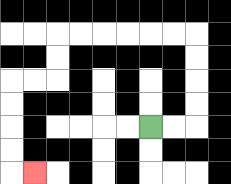{'start': '[6, 5]', 'end': '[1, 7]', 'path_directions': 'R,R,U,U,U,U,L,L,L,L,L,L,D,D,L,L,D,D,D,D,R', 'path_coordinates': '[[6, 5], [7, 5], [8, 5], [8, 4], [8, 3], [8, 2], [8, 1], [7, 1], [6, 1], [5, 1], [4, 1], [3, 1], [2, 1], [2, 2], [2, 3], [1, 3], [0, 3], [0, 4], [0, 5], [0, 6], [0, 7], [1, 7]]'}